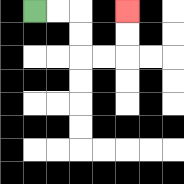{'start': '[1, 0]', 'end': '[5, 0]', 'path_directions': 'R,R,D,D,R,R,U,U', 'path_coordinates': '[[1, 0], [2, 0], [3, 0], [3, 1], [3, 2], [4, 2], [5, 2], [5, 1], [5, 0]]'}